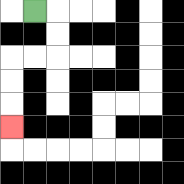{'start': '[1, 0]', 'end': '[0, 5]', 'path_directions': 'R,D,D,L,L,D,D,D', 'path_coordinates': '[[1, 0], [2, 0], [2, 1], [2, 2], [1, 2], [0, 2], [0, 3], [0, 4], [0, 5]]'}